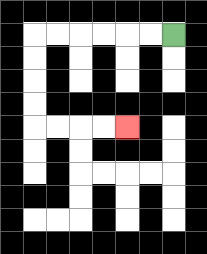{'start': '[7, 1]', 'end': '[5, 5]', 'path_directions': 'L,L,L,L,L,L,D,D,D,D,R,R,R,R', 'path_coordinates': '[[7, 1], [6, 1], [5, 1], [4, 1], [3, 1], [2, 1], [1, 1], [1, 2], [1, 3], [1, 4], [1, 5], [2, 5], [3, 5], [4, 5], [5, 5]]'}